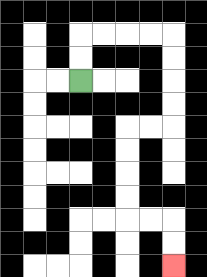{'start': '[3, 3]', 'end': '[7, 11]', 'path_directions': 'U,U,R,R,R,R,D,D,D,D,L,L,D,D,D,D,R,R,D,D', 'path_coordinates': '[[3, 3], [3, 2], [3, 1], [4, 1], [5, 1], [6, 1], [7, 1], [7, 2], [7, 3], [7, 4], [7, 5], [6, 5], [5, 5], [5, 6], [5, 7], [5, 8], [5, 9], [6, 9], [7, 9], [7, 10], [7, 11]]'}